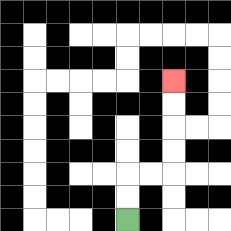{'start': '[5, 9]', 'end': '[7, 3]', 'path_directions': 'U,U,R,R,U,U,U,U', 'path_coordinates': '[[5, 9], [5, 8], [5, 7], [6, 7], [7, 7], [7, 6], [7, 5], [7, 4], [7, 3]]'}